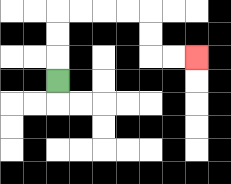{'start': '[2, 3]', 'end': '[8, 2]', 'path_directions': 'U,U,U,R,R,R,R,D,D,R,R', 'path_coordinates': '[[2, 3], [2, 2], [2, 1], [2, 0], [3, 0], [4, 0], [5, 0], [6, 0], [6, 1], [6, 2], [7, 2], [8, 2]]'}